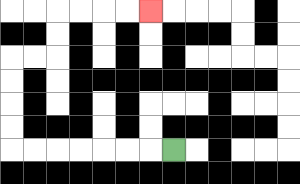{'start': '[7, 6]', 'end': '[6, 0]', 'path_directions': 'L,L,L,L,L,L,L,U,U,U,U,R,R,U,U,R,R,R,R', 'path_coordinates': '[[7, 6], [6, 6], [5, 6], [4, 6], [3, 6], [2, 6], [1, 6], [0, 6], [0, 5], [0, 4], [0, 3], [0, 2], [1, 2], [2, 2], [2, 1], [2, 0], [3, 0], [4, 0], [5, 0], [6, 0]]'}